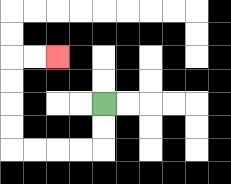{'start': '[4, 4]', 'end': '[2, 2]', 'path_directions': 'D,D,L,L,L,L,U,U,U,U,R,R', 'path_coordinates': '[[4, 4], [4, 5], [4, 6], [3, 6], [2, 6], [1, 6], [0, 6], [0, 5], [0, 4], [0, 3], [0, 2], [1, 2], [2, 2]]'}